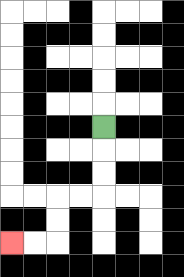{'start': '[4, 5]', 'end': '[0, 10]', 'path_directions': 'D,D,D,L,L,D,D,L,L', 'path_coordinates': '[[4, 5], [4, 6], [4, 7], [4, 8], [3, 8], [2, 8], [2, 9], [2, 10], [1, 10], [0, 10]]'}